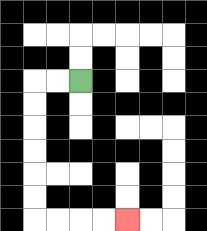{'start': '[3, 3]', 'end': '[5, 9]', 'path_directions': 'L,L,D,D,D,D,D,D,R,R,R,R', 'path_coordinates': '[[3, 3], [2, 3], [1, 3], [1, 4], [1, 5], [1, 6], [1, 7], [1, 8], [1, 9], [2, 9], [3, 9], [4, 9], [5, 9]]'}